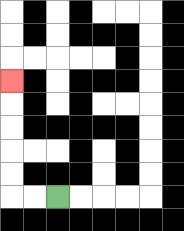{'start': '[2, 8]', 'end': '[0, 3]', 'path_directions': 'L,L,U,U,U,U,U', 'path_coordinates': '[[2, 8], [1, 8], [0, 8], [0, 7], [0, 6], [0, 5], [0, 4], [0, 3]]'}